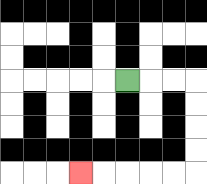{'start': '[5, 3]', 'end': '[3, 7]', 'path_directions': 'R,R,R,D,D,D,D,L,L,L,L,L', 'path_coordinates': '[[5, 3], [6, 3], [7, 3], [8, 3], [8, 4], [8, 5], [8, 6], [8, 7], [7, 7], [6, 7], [5, 7], [4, 7], [3, 7]]'}